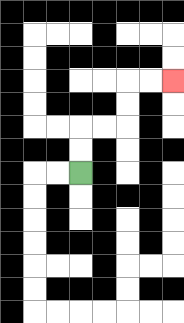{'start': '[3, 7]', 'end': '[7, 3]', 'path_directions': 'U,U,R,R,U,U,R,R', 'path_coordinates': '[[3, 7], [3, 6], [3, 5], [4, 5], [5, 5], [5, 4], [5, 3], [6, 3], [7, 3]]'}